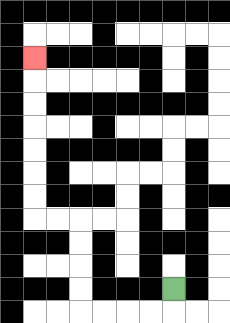{'start': '[7, 12]', 'end': '[1, 2]', 'path_directions': 'D,L,L,L,L,U,U,U,U,L,L,U,U,U,U,U,U,U', 'path_coordinates': '[[7, 12], [7, 13], [6, 13], [5, 13], [4, 13], [3, 13], [3, 12], [3, 11], [3, 10], [3, 9], [2, 9], [1, 9], [1, 8], [1, 7], [1, 6], [1, 5], [1, 4], [1, 3], [1, 2]]'}